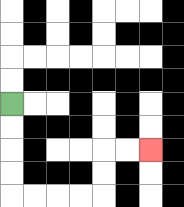{'start': '[0, 4]', 'end': '[6, 6]', 'path_directions': 'D,D,D,D,R,R,R,R,U,U,R,R', 'path_coordinates': '[[0, 4], [0, 5], [0, 6], [0, 7], [0, 8], [1, 8], [2, 8], [3, 8], [4, 8], [4, 7], [4, 6], [5, 6], [6, 6]]'}